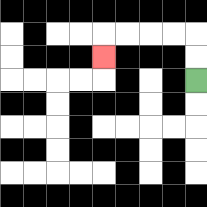{'start': '[8, 3]', 'end': '[4, 2]', 'path_directions': 'U,U,L,L,L,L,D', 'path_coordinates': '[[8, 3], [8, 2], [8, 1], [7, 1], [6, 1], [5, 1], [4, 1], [4, 2]]'}